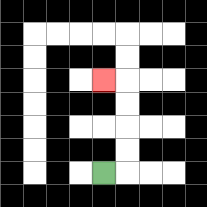{'start': '[4, 7]', 'end': '[4, 3]', 'path_directions': 'R,U,U,U,U,L', 'path_coordinates': '[[4, 7], [5, 7], [5, 6], [5, 5], [5, 4], [5, 3], [4, 3]]'}